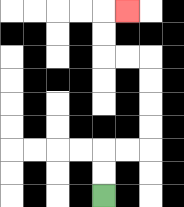{'start': '[4, 8]', 'end': '[5, 0]', 'path_directions': 'U,U,R,R,U,U,U,U,L,L,U,U,R', 'path_coordinates': '[[4, 8], [4, 7], [4, 6], [5, 6], [6, 6], [6, 5], [6, 4], [6, 3], [6, 2], [5, 2], [4, 2], [4, 1], [4, 0], [5, 0]]'}